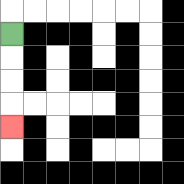{'start': '[0, 1]', 'end': '[0, 5]', 'path_directions': 'D,D,D,D', 'path_coordinates': '[[0, 1], [0, 2], [0, 3], [0, 4], [0, 5]]'}